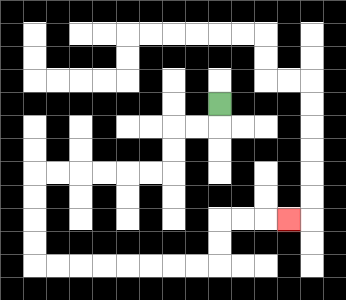{'start': '[9, 4]', 'end': '[12, 9]', 'path_directions': 'D,L,L,D,D,L,L,L,L,L,L,D,D,D,D,R,R,R,R,R,R,R,R,U,U,R,R,R', 'path_coordinates': '[[9, 4], [9, 5], [8, 5], [7, 5], [7, 6], [7, 7], [6, 7], [5, 7], [4, 7], [3, 7], [2, 7], [1, 7], [1, 8], [1, 9], [1, 10], [1, 11], [2, 11], [3, 11], [4, 11], [5, 11], [6, 11], [7, 11], [8, 11], [9, 11], [9, 10], [9, 9], [10, 9], [11, 9], [12, 9]]'}